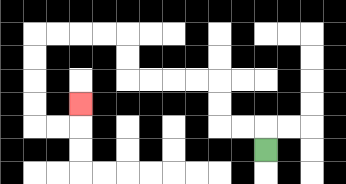{'start': '[11, 6]', 'end': '[3, 4]', 'path_directions': 'U,L,L,U,U,L,L,L,L,U,U,L,L,L,L,D,D,D,D,R,R,U', 'path_coordinates': '[[11, 6], [11, 5], [10, 5], [9, 5], [9, 4], [9, 3], [8, 3], [7, 3], [6, 3], [5, 3], [5, 2], [5, 1], [4, 1], [3, 1], [2, 1], [1, 1], [1, 2], [1, 3], [1, 4], [1, 5], [2, 5], [3, 5], [3, 4]]'}